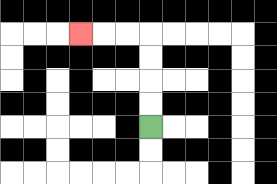{'start': '[6, 5]', 'end': '[3, 1]', 'path_directions': 'U,U,U,U,L,L,L', 'path_coordinates': '[[6, 5], [6, 4], [6, 3], [6, 2], [6, 1], [5, 1], [4, 1], [3, 1]]'}